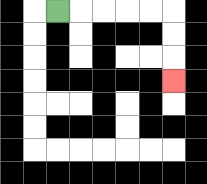{'start': '[2, 0]', 'end': '[7, 3]', 'path_directions': 'R,R,R,R,R,D,D,D', 'path_coordinates': '[[2, 0], [3, 0], [4, 0], [5, 0], [6, 0], [7, 0], [7, 1], [7, 2], [7, 3]]'}